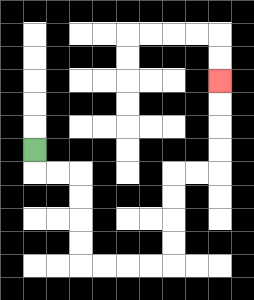{'start': '[1, 6]', 'end': '[9, 3]', 'path_directions': 'D,R,R,D,D,D,D,R,R,R,R,U,U,U,U,R,R,U,U,U,U', 'path_coordinates': '[[1, 6], [1, 7], [2, 7], [3, 7], [3, 8], [3, 9], [3, 10], [3, 11], [4, 11], [5, 11], [6, 11], [7, 11], [7, 10], [7, 9], [7, 8], [7, 7], [8, 7], [9, 7], [9, 6], [9, 5], [9, 4], [9, 3]]'}